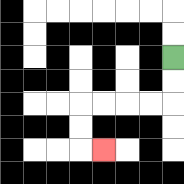{'start': '[7, 2]', 'end': '[4, 6]', 'path_directions': 'D,D,L,L,L,L,D,D,R', 'path_coordinates': '[[7, 2], [7, 3], [7, 4], [6, 4], [5, 4], [4, 4], [3, 4], [3, 5], [3, 6], [4, 6]]'}